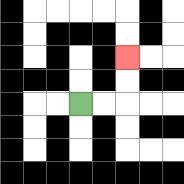{'start': '[3, 4]', 'end': '[5, 2]', 'path_directions': 'R,R,U,U', 'path_coordinates': '[[3, 4], [4, 4], [5, 4], [5, 3], [5, 2]]'}